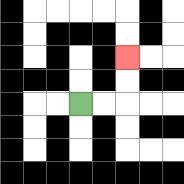{'start': '[3, 4]', 'end': '[5, 2]', 'path_directions': 'R,R,U,U', 'path_coordinates': '[[3, 4], [4, 4], [5, 4], [5, 3], [5, 2]]'}